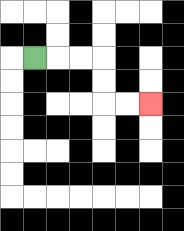{'start': '[1, 2]', 'end': '[6, 4]', 'path_directions': 'R,R,R,D,D,R,R', 'path_coordinates': '[[1, 2], [2, 2], [3, 2], [4, 2], [4, 3], [4, 4], [5, 4], [6, 4]]'}